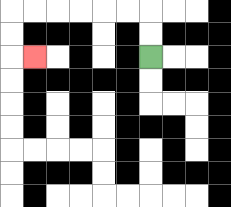{'start': '[6, 2]', 'end': '[1, 2]', 'path_directions': 'U,U,L,L,L,L,L,L,D,D,R', 'path_coordinates': '[[6, 2], [6, 1], [6, 0], [5, 0], [4, 0], [3, 0], [2, 0], [1, 0], [0, 0], [0, 1], [0, 2], [1, 2]]'}